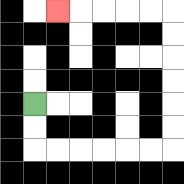{'start': '[1, 4]', 'end': '[2, 0]', 'path_directions': 'D,D,R,R,R,R,R,R,U,U,U,U,U,U,L,L,L,L,L', 'path_coordinates': '[[1, 4], [1, 5], [1, 6], [2, 6], [3, 6], [4, 6], [5, 6], [6, 6], [7, 6], [7, 5], [7, 4], [7, 3], [7, 2], [7, 1], [7, 0], [6, 0], [5, 0], [4, 0], [3, 0], [2, 0]]'}